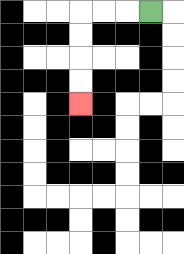{'start': '[6, 0]', 'end': '[3, 4]', 'path_directions': 'L,L,L,D,D,D,D', 'path_coordinates': '[[6, 0], [5, 0], [4, 0], [3, 0], [3, 1], [3, 2], [3, 3], [3, 4]]'}